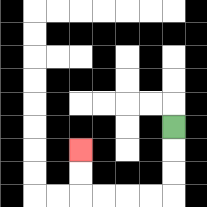{'start': '[7, 5]', 'end': '[3, 6]', 'path_directions': 'D,D,D,L,L,L,L,U,U', 'path_coordinates': '[[7, 5], [7, 6], [7, 7], [7, 8], [6, 8], [5, 8], [4, 8], [3, 8], [3, 7], [3, 6]]'}